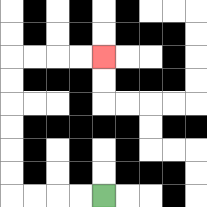{'start': '[4, 8]', 'end': '[4, 2]', 'path_directions': 'L,L,L,L,U,U,U,U,U,U,R,R,R,R', 'path_coordinates': '[[4, 8], [3, 8], [2, 8], [1, 8], [0, 8], [0, 7], [0, 6], [0, 5], [0, 4], [0, 3], [0, 2], [1, 2], [2, 2], [3, 2], [4, 2]]'}